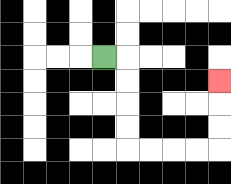{'start': '[4, 2]', 'end': '[9, 3]', 'path_directions': 'R,D,D,D,D,R,R,R,R,U,U,U', 'path_coordinates': '[[4, 2], [5, 2], [5, 3], [5, 4], [5, 5], [5, 6], [6, 6], [7, 6], [8, 6], [9, 6], [9, 5], [9, 4], [9, 3]]'}